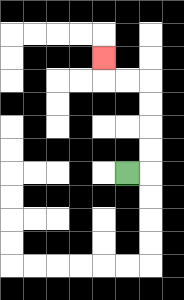{'start': '[5, 7]', 'end': '[4, 2]', 'path_directions': 'R,U,U,U,U,L,L,U', 'path_coordinates': '[[5, 7], [6, 7], [6, 6], [6, 5], [6, 4], [6, 3], [5, 3], [4, 3], [4, 2]]'}